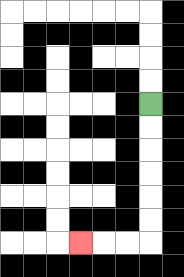{'start': '[6, 4]', 'end': '[3, 10]', 'path_directions': 'D,D,D,D,D,D,L,L,L', 'path_coordinates': '[[6, 4], [6, 5], [6, 6], [6, 7], [6, 8], [6, 9], [6, 10], [5, 10], [4, 10], [3, 10]]'}